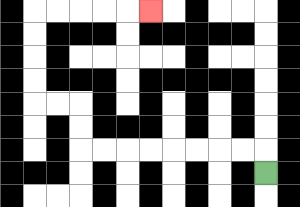{'start': '[11, 7]', 'end': '[6, 0]', 'path_directions': 'U,L,L,L,L,L,L,L,L,U,U,L,L,U,U,U,U,R,R,R,R,R', 'path_coordinates': '[[11, 7], [11, 6], [10, 6], [9, 6], [8, 6], [7, 6], [6, 6], [5, 6], [4, 6], [3, 6], [3, 5], [3, 4], [2, 4], [1, 4], [1, 3], [1, 2], [1, 1], [1, 0], [2, 0], [3, 0], [4, 0], [5, 0], [6, 0]]'}